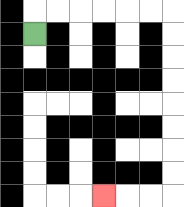{'start': '[1, 1]', 'end': '[4, 8]', 'path_directions': 'U,R,R,R,R,R,R,D,D,D,D,D,D,D,D,L,L,L', 'path_coordinates': '[[1, 1], [1, 0], [2, 0], [3, 0], [4, 0], [5, 0], [6, 0], [7, 0], [7, 1], [7, 2], [7, 3], [7, 4], [7, 5], [7, 6], [7, 7], [7, 8], [6, 8], [5, 8], [4, 8]]'}